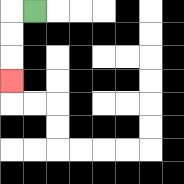{'start': '[1, 0]', 'end': '[0, 3]', 'path_directions': 'L,D,D,D', 'path_coordinates': '[[1, 0], [0, 0], [0, 1], [0, 2], [0, 3]]'}